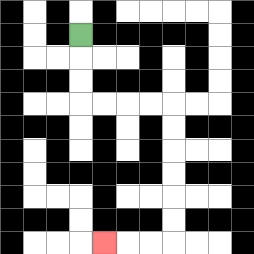{'start': '[3, 1]', 'end': '[4, 10]', 'path_directions': 'D,D,D,R,R,R,R,D,D,D,D,D,D,L,L,L', 'path_coordinates': '[[3, 1], [3, 2], [3, 3], [3, 4], [4, 4], [5, 4], [6, 4], [7, 4], [7, 5], [7, 6], [7, 7], [7, 8], [7, 9], [7, 10], [6, 10], [5, 10], [4, 10]]'}